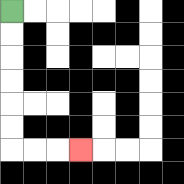{'start': '[0, 0]', 'end': '[3, 6]', 'path_directions': 'D,D,D,D,D,D,R,R,R', 'path_coordinates': '[[0, 0], [0, 1], [0, 2], [0, 3], [0, 4], [0, 5], [0, 6], [1, 6], [2, 6], [3, 6]]'}